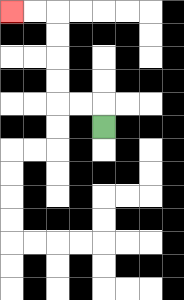{'start': '[4, 5]', 'end': '[0, 0]', 'path_directions': 'U,L,L,U,U,U,U,L,L', 'path_coordinates': '[[4, 5], [4, 4], [3, 4], [2, 4], [2, 3], [2, 2], [2, 1], [2, 0], [1, 0], [0, 0]]'}